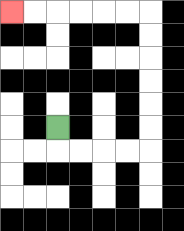{'start': '[2, 5]', 'end': '[0, 0]', 'path_directions': 'D,R,R,R,R,U,U,U,U,U,U,L,L,L,L,L,L', 'path_coordinates': '[[2, 5], [2, 6], [3, 6], [4, 6], [5, 6], [6, 6], [6, 5], [6, 4], [6, 3], [6, 2], [6, 1], [6, 0], [5, 0], [4, 0], [3, 0], [2, 0], [1, 0], [0, 0]]'}